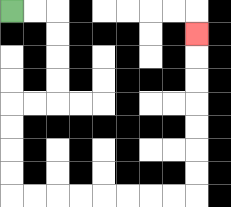{'start': '[0, 0]', 'end': '[8, 1]', 'path_directions': 'R,R,D,D,D,D,L,L,D,D,D,D,R,R,R,R,R,R,R,R,U,U,U,U,U,U,U', 'path_coordinates': '[[0, 0], [1, 0], [2, 0], [2, 1], [2, 2], [2, 3], [2, 4], [1, 4], [0, 4], [0, 5], [0, 6], [0, 7], [0, 8], [1, 8], [2, 8], [3, 8], [4, 8], [5, 8], [6, 8], [7, 8], [8, 8], [8, 7], [8, 6], [8, 5], [8, 4], [8, 3], [8, 2], [8, 1]]'}